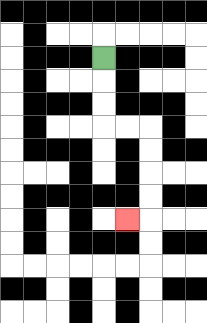{'start': '[4, 2]', 'end': '[5, 9]', 'path_directions': 'D,D,D,R,R,D,D,D,D,L', 'path_coordinates': '[[4, 2], [4, 3], [4, 4], [4, 5], [5, 5], [6, 5], [6, 6], [6, 7], [6, 8], [6, 9], [5, 9]]'}